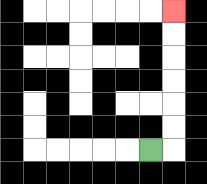{'start': '[6, 6]', 'end': '[7, 0]', 'path_directions': 'R,U,U,U,U,U,U', 'path_coordinates': '[[6, 6], [7, 6], [7, 5], [7, 4], [7, 3], [7, 2], [7, 1], [7, 0]]'}